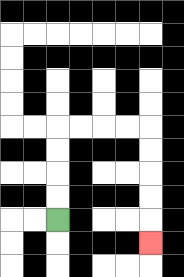{'start': '[2, 9]', 'end': '[6, 10]', 'path_directions': 'U,U,U,U,R,R,R,R,D,D,D,D,D', 'path_coordinates': '[[2, 9], [2, 8], [2, 7], [2, 6], [2, 5], [3, 5], [4, 5], [5, 5], [6, 5], [6, 6], [6, 7], [6, 8], [6, 9], [6, 10]]'}